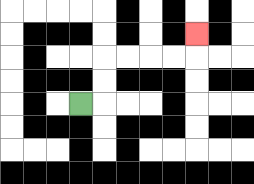{'start': '[3, 4]', 'end': '[8, 1]', 'path_directions': 'R,U,U,R,R,R,R,U', 'path_coordinates': '[[3, 4], [4, 4], [4, 3], [4, 2], [5, 2], [6, 2], [7, 2], [8, 2], [8, 1]]'}